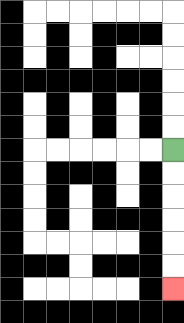{'start': '[7, 6]', 'end': '[7, 12]', 'path_directions': 'D,D,D,D,D,D', 'path_coordinates': '[[7, 6], [7, 7], [7, 8], [7, 9], [7, 10], [7, 11], [7, 12]]'}